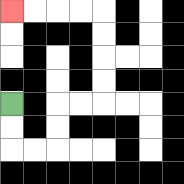{'start': '[0, 4]', 'end': '[0, 0]', 'path_directions': 'D,D,R,R,U,U,R,R,U,U,U,U,L,L,L,L', 'path_coordinates': '[[0, 4], [0, 5], [0, 6], [1, 6], [2, 6], [2, 5], [2, 4], [3, 4], [4, 4], [4, 3], [4, 2], [4, 1], [4, 0], [3, 0], [2, 0], [1, 0], [0, 0]]'}